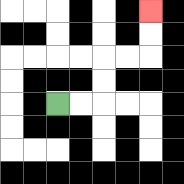{'start': '[2, 4]', 'end': '[6, 0]', 'path_directions': 'R,R,U,U,R,R,U,U', 'path_coordinates': '[[2, 4], [3, 4], [4, 4], [4, 3], [4, 2], [5, 2], [6, 2], [6, 1], [6, 0]]'}